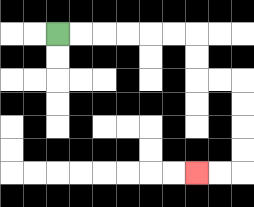{'start': '[2, 1]', 'end': '[8, 7]', 'path_directions': 'R,R,R,R,R,R,D,D,R,R,D,D,D,D,L,L', 'path_coordinates': '[[2, 1], [3, 1], [4, 1], [5, 1], [6, 1], [7, 1], [8, 1], [8, 2], [8, 3], [9, 3], [10, 3], [10, 4], [10, 5], [10, 6], [10, 7], [9, 7], [8, 7]]'}